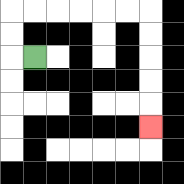{'start': '[1, 2]', 'end': '[6, 5]', 'path_directions': 'L,U,U,R,R,R,R,R,R,D,D,D,D,D', 'path_coordinates': '[[1, 2], [0, 2], [0, 1], [0, 0], [1, 0], [2, 0], [3, 0], [4, 0], [5, 0], [6, 0], [6, 1], [6, 2], [6, 3], [6, 4], [6, 5]]'}